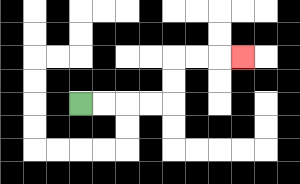{'start': '[3, 4]', 'end': '[10, 2]', 'path_directions': 'R,R,R,R,U,U,R,R,R', 'path_coordinates': '[[3, 4], [4, 4], [5, 4], [6, 4], [7, 4], [7, 3], [7, 2], [8, 2], [9, 2], [10, 2]]'}